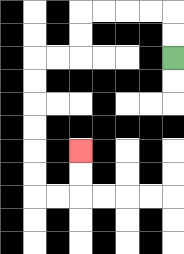{'start': '[7, 2]', 'end': '[3, 6]', 'path_directions': 'U,U,L,L,L,L,D,D,L,L,D,D,D,D,D,D,R,R,U,U', 'path_coordinates': '[[7, 2], [7, 1], [7, 0], [6, 0], [5, 0], [4, 0], [3, 0], [3, 1], [3, 2], [2, 2], [1, 2], [1, 3], [1, 4], [1, 5], [1, 6], [1, 7], [1, 8], [2, 8], [3, 8], [3, 7], [3, 6]]'}